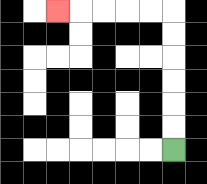{'start': '[7, 6]', 'end': '[2, 0]', 'path_directions': 'U,U,U,U,U,U,L,L,L,L,L', 'path_coordinates': '[[7, 6], [7, 5], [7, 4], [7, 3], [7, 2], [7, 1], [7, 0], [6, 0], [5, 0], [4, 0], [3, 0], [2, 0]]'}